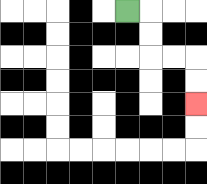{'start': '[5, 0]', 'end': '[8, 4]', 'path_directions': 'R,D,D,R,R,D,D', 'path_coordinates': '[[5, 0], [6, 0], [6, 1], [6, 2], [7, 2], [8, 2], [8, 3], [8, 4]]'}